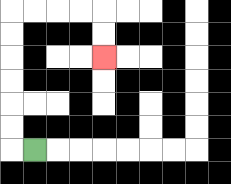{'start': '[1, 6]', 'end': '[4, 2]', 'path_directions': 'L,U,U,U,U,U,U,R,R,R,R,D,D', 'path_coordinates': '[[1, 6], [0, 6], [0, 5], [0, 4], [0, 3], [0, 2], [0, 1], [0, 0], [1, 0], [2, 0], [3, 0], [4, 0], [4, 1], [4, 2]]'}